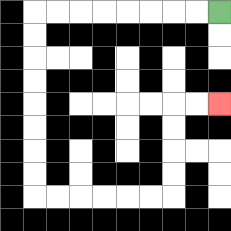{'start': '[9, 0]', 'end': '[9, 4]', 'path_directions': 'L,L,L,L,L,L,L,L,D,D,D,D,D,D,D,D,R,R,R,R,R,R,U,U,U,U,R,R', 'path_coordinates': '[[9, 0], [8, 0], [7, 0], [6, 0], [5, 0], [4, 0], [3, 0], [2, 0], [1, 0], [1, 1], [1, 2], [1, 3], [1, 4], [1, 5], [1, 6], [1, 7], [1, 8], [2, 8], [3, 8], [4, 8], [5, 8], [6, 8], [7, 8], [7, 7], [7, 6], [7, 5], [7, 4], [8, 4], [9, 4]]'}